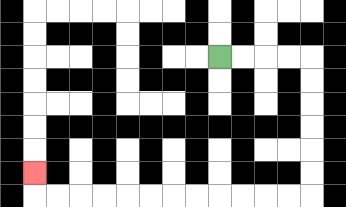{'start': '[9, 2]', 'end': '[1, 7]', 'path_directions': 'R,R,R,R,D,D,D,D,D,D,L,L,L,L,L,L,L,L,L,L,L,L,U', 'path_coordinates': '[[9, 2], [10, 2], [11, 2], [12, 2], [13, 2], [13, 3], [13, 4], [13, 5], [13, 6], [13, 7], [13, 8], [12, 8], [11, 8], [10, 8], [9, 8], [8, 8], [7, 8], [6, 8], [5, 8], [4, 8], [3, 8], [2, 8], [1, 8], [1, 7]]'}